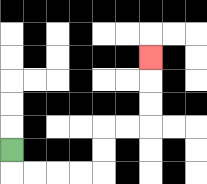{'start': '[0, 6]', 'end': '[6, 2]', 'path_directions': 'D,R,R,R,R,U,U,R,R,U,U,U', 'path_coordinates': '[[0, 6], [0, 7], [1, 7], [2, 7], [3, 7], [4, 7], [4, 6], [4, 5], [5, 5], [6, 5], [6, 4], [6, 3], [6, 2]]'}